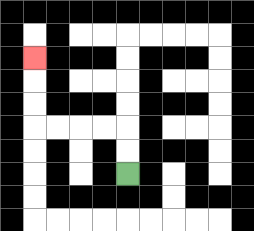{'start': '[5, 7]', 'end': '[1, 2]', 'path_directions': 'U,U,L,L,L,L,U,U,U', 'path_coordinates': '[[5, 7], [5, 6], [5, 5], [4, 5], [3, 5], [2, 5], [1, 5], [1, 4], [1, 3], [1, 2]]'}